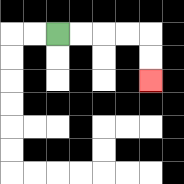{'start': '[2, 1]', 'end': '[6, 3]', 'path_directions': 'R,R,R,R,D,D', 'path_coordinates': '[[2, 1], [3, 1], [4, 1], [5, 1], [6, 1], [6, 2], [6, 3]]'}